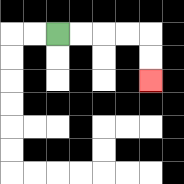{'start': '[2, 1]', 'end': '[6, 3]', 'path_directions': 'R,R,R,R,D,D', 'path_coordinates': '[[2, 1], [3, 1], [4, 1], [5, 1], [6, 1], [6, 2], [6, 3]]'}